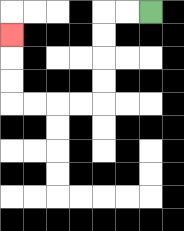{'start': '[6, 0]', 'end': '[0, 1]', 'path_directions': 'L,L,D,D,D,D,L,L,L,L,U,U,U', 'path_coordinates': '[[6, 0], [5, 0], [4, 0], [4, 1], [4, 2], [4, 3], [4, 4], [3, 4], [2, 4], [1, 4], [0, 4], [0, 3], [0, 2], [0, 1]]'}